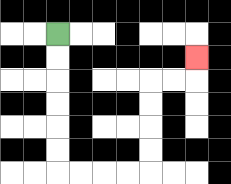{'start': '[2, 1]', 'end': '[8, 2]', 'path_directions': 'D,D,D,D,D,D,R,R,R,R,U,U,U,U,R,R,U', 'path_coordinates': '[[2, 1], [2, 2], [2, 3], [2, 4], [2, 5], [2, 6], [2, 7], [3, 7], [4, 7], [5, 7], [6, 7], [6, 6], [6, 5], [6, 4], [6, 3], [7, 3], [8, 3], [8, 2]]'}